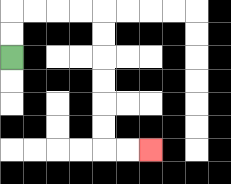{'start': '[0, 2]', 'end': '[6, 6]', 'path_directions': 'U,U,R,R,R,R,D,D,D,D,D,D,R,R', 'path_coordinates': '[[0, 2], [0, 1], [0, 0], [1, 0], [2, 0], [3, 0], [4, 0], [4, 1], [4, 2], [4, 3], [4, 4], [4, 5], [4, 6], [5, 6], [6, 6]]'}